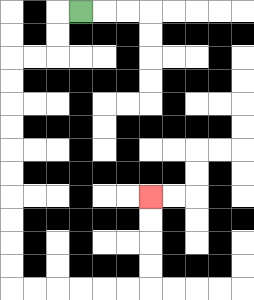{'start': '[3, 0]', 'end': '[6, 8]', 'path_directions': 'L,D,D,L,L,D,D,D,D,D,D,D,D,D,D,R,R,R,R,R,R,U,U,U,U', 'path_coordinates': '[[3, 0], [2, 0], [2, 1], [2, 2], [1, 2], [0, 2], [0, 3], [0, 4], [0, 5], [0, 6], [0, 7], [0, 8], [0, 9], [0, 10], [0, 11], [0, 12], [1, 12], [2, 12], [3, 12], [4, 12], [5, 12], [6, 12], [6, 11], [6, 10], [6, 9], [6, 8]]'}